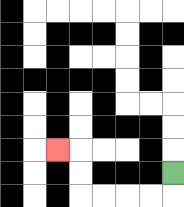{'start': '[7, 7]', 'end': '[2, 6]', 'path_directions': 'D,L,L,L,L,U,U,L', 'path_coordinates': '[[7, 7], [7, 8], [6, 8], [5, 8], [4, 8], [3, 8], [3, 7], [3, 6], [2, 6]]'}